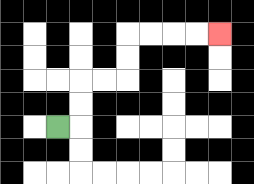{'start': '[2, 5]', 'end': '[9, 1]', 'path_directions': 'R,U,U,R,R,U,U,R,R,R,R', 'path_coordinates': '[[2, 5], [3, 5], [3, 4], [3, 3], [4, 3], [5, 3], [5, 2], [5, 1], [6, 1], [7, 1], [8, 1], [9, 1]]'}